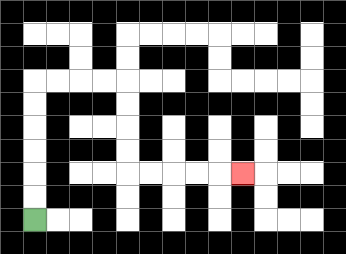{'start': '[1, 9]', 'end': '[10, 7]', 'path_directions': 'U,U,U,U,U,U,R,R,R,R,D,D,D,D,R,R,R,R,R', 'path_coordinates': '[[1, 9], [1, 8], [1, 7], [1, 6], [1, 5], [1, 4], [1, 3], [2, 3], [3, 3], [4, 3], [5, 3], [5, 4], [5, 5], [5, 6], [5, 7], [6, 7], [7, 7], [8, 7], [9, 7], [10, 7]]'}